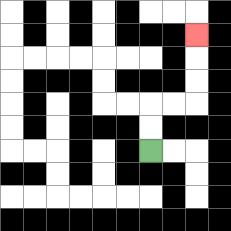{'start': '[6, 6]', 'end': '[8, 1]', 'path_directions': 'U,U,R,R,U,U,U', 'path_coordinates': '[[6, 6], [6, 5], [6, 4], [7, 4], [8, 4], [8, 3], [8, 2], [8, 1]]'}